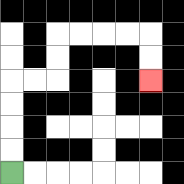{'start': '[0, 7]', 'end': '[6, 3]', 'path_directions': 'U,U,U,U,R,R,U,U,R,R,R,R,D,D', 'path_coordinates': '[[0, 7], [0, 6], [0, 5], [0, 4], [0, 3], [1, 3], [2, 3], [2, 2], [2, 1], [3, 1], [4, 1], [5, 1], [6, 1], [6, 2], [6, 3]]'}